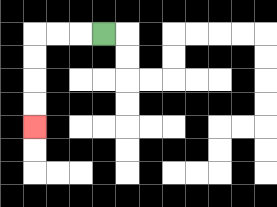{'start': '[4, 1]', 'end': '[1, 5]', 'path_directions': 'L,L,L,D,D,D,D', 'path_coordinates': '[[4, 1], [3, 1], [2, 1], [1, 1], [1, 2], [1, 3], [1, 4], [1, 5]]'}